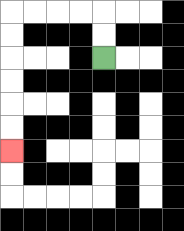{'start': '[4, 2]', 'end': '[0, 6]', 'path_directions': 'U,U,L,L,L,L,D,D,D,D,D,D', 'path_coordinates': '[[4, 2], [4, 1], [4, 0], [3, 0], [2, 0], [1, 0], [0, 0], [0, 1], [0, 2], [0, 3], [0, 4], [0, 5], [0, 6]]'}